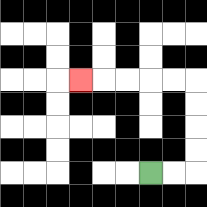{'start': '[6, 7]', 'end': '[3, 3]', 'path_directions': 'R,R,U,U,U,U,L,L,L,L,L', 'path_coordinates': '[[6, 7], [7, 7], [8, 7], [8, 6], [8, 5], [8, 4], [8, 3], [7, 3], [6, 3], [5, 3], [4, 3], [3, 3]]'}